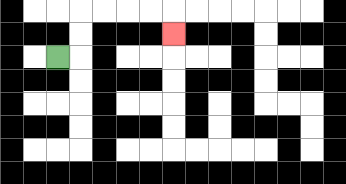{'start': '[2, 2]', 'end': '[7, 1]', 'path_directions': 'R,U,U,R,R,R,R,D', 'path_coordinates': '[[2, 2], [3, 2], [3, 1], [3, 0], [4, 0], [5, 0], [6, 0], [7, 0], [7, 1]]'}